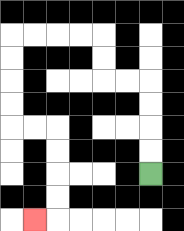{'start': '[6, 7]', 'end': '[1, 9]', 'path_directions': 'U,U,U,U,L,L,U,U,L,L,L,L,D,D,D,D,R,R,D,D,D,D,L', 'path_coordinates': '[[6, 7], [6, 6], [6, 5], [6, 4], [6, 3], [5, 3], [4, 3], [4, 2], [4, 1], [3, 1], [2, 1], [1, 1], [0, 1], [0, 2], [0, 3], [0, 4], [0, 5], [1, 5], [2, 5], [2, 6], [2, 7], [2, 8], [2, 9], [1, 9]]'}